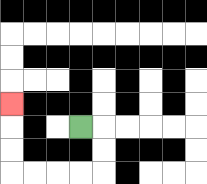{'start': '[3, 5]', 'end': '[0, 4]', 'path_directions': 'R,D,D,L,L,L,L,U,U,U', 'path_coordinates': '[[3, 5], [4, 5], [4, 6], [4, 7], [3, 7], [2, 7], [1, 7], [0, 7], [0, 6], [0, 5], [0, 4]]'}